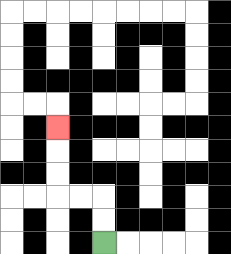{'start': '[4, 10]', 'end': '[2, 5]', 'path_directions': 'U,U,L,L,U,U,U', 'path_coordinates': '[[4, 10], [4, 9], [4, 8], [3, 8], [2, 8], [2, 7], [2, 6], [2, 5]]'}